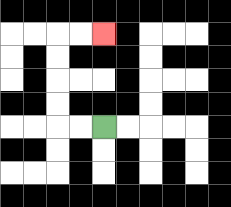{'start': '[4, 5]', 'end': '[4, 1]', 'path_directions': 'L,L,U,U,U,U,R,R', 'path_coordinates': '[[4, 5], [3, 5], [2, 5], [2, 4], [2, 3], [2, 2], [2, 1], [3, 1], [4, 1]]'}